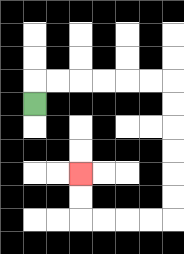{'start': '[1, 4]', 'end': '[3, 7]', 'path_directions': 'U,R,R,R,R,R,R,D,D,D,D,D,D,L,L,L,L,U,U', 'path_coordinates': '[[1, 4], [1, 3], [2, 3], [3, 3], [4, 3], [5, 3], [6, 3], [7, 3], [7, 4], [7, 5], [7, 6], [7, 7], [7, 8], [7, 9], [6, 9], [5, 9], [4, 9], [3, 9], [3, 8], [3, 7]]'}